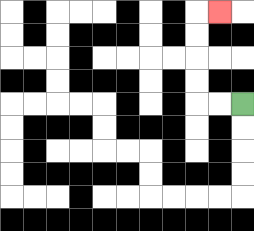{'start': '[10, 4]', 'end': '[9, 0]', 'path_directions': 'L,L,U,U,U,U,R', 'path_coordinates': '[[10, 4], [9, 4], [8, 4], [8, 3], [8, 2], [8, 1], [8, 0], [9, 0]]'}